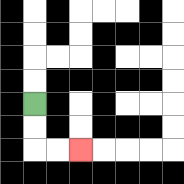{'start': '[1, 4]', 'end': '[3, 6]', 'path_directions': 'D,D,R,R', 'path_coordinates': '[[1, 4], [1, 5], [1, 6], [2, 6], [3, 6]]'}